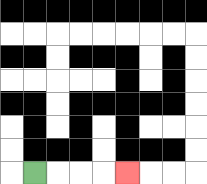{'start': '[1, 7]', 'end': '[5, 7]', 'path_directions': 'R,R,R,R', 'path_coordinates': '[[1, 7], [2, 7], [3, 7], [4, 7], [5, 7]]'}